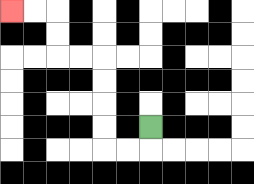{'start': '[6, 5]', 'end': '[0, 0]', 'path_directions': 'D,L,L,U,U,U,U,L,L,U,U,L,L', 'path_coordinates': '[[6, 5], [6, 6], [5, 6], [4, 6], [4, 5], [4, 4], [4, 3], [4, 2], [3, 2], [2, 2], [2, 1], [2, 0], [1, 0], [0, 0]]'}